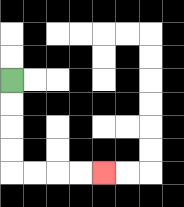{'start': '[0, 3]', 'end': '[4, 7]', 'path_directions': 'D,D,D,D,R,R,R,R', 'path_coordinates': '[[0, 3], [0, 4], [0, 5], [0, 6], [0, 7], [1, 7], [2, 7], [3, 7], [4, 7]]'}